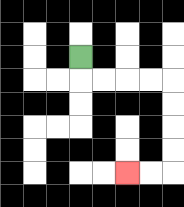{'start': '[3, 2]', 'end': '[5, 7]', 'path_directions': 'D,R,R,R,R,D,D,D,D,L,L', 'path_coordinates': '[[3, 2], [3, 3], [4, 3], [5, 3], [6, 3], [7, 3], [7, 4], [7, 5], [7, 6], [7, 7], [6, 7], [5, 7]]'}